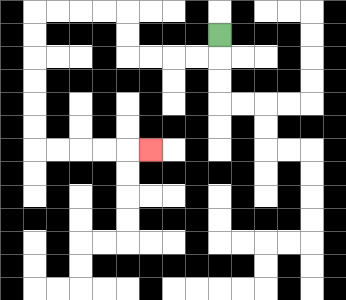{'start': '[9, 1]', 'end': '[6, 6]', 'path_directions': 'D,L,L,L,L,U,U,L,L,L,L,D,D,D,D,D,D,R,R,R,R,R', 'path_coordinates': '[[9, 1], [9, 2], [8, 2], [7, 2], [6, 2], [5, 2], [5, 1], [5, 0], [4, 0], [3, 0], [2, 0], [1, 0], [1, 1], [1, 2], [1, 3], [1, 4], [1, 5], [1, 6], [2, 6], [3, 6], [4, 6], [5, 6], [6, 6]]'}